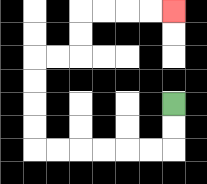{'start': '[7, 4]', 'end': '[7, 0]', 'path_directions': 'D,D,L,L,L,L,L,L,U,U,U,U,R,R,U,U,R,R,R,R', 'path_coordinates': '[[7, 4], [7, 5], [7, 6], [6, 6], [5, 6], [4, 6], [3, 6], [2, 6], [1, 6], [1, 5], [1, 4], [1, 3], [1, 2], [2, 2], [3, 2], [3, 1], [3, 0], [4, 0], [5, 0], [6, 0], [7, 0]]'}